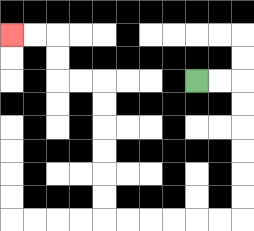{'start': '[8, 3]', 'end': '[0, 1]', 'path_directions': 'R,R,D,D,D,D,D,D,L,L,L,L,L,L,U,U,U,U,U,U,L,L,U,U,L,L', 'path_coordinates': '[[8, 3], [9, 3], [10, 3], [10, 4], [10, 5], [10, 6], [10, 7], [10, 8], [10, 9], [9, 9], [8, 9], [7, 9], [6, 9], [5, 9], [4, 9], [4, 8], [4, 7], [4, 6], [4, 5], [4, 4], [4, 3], [3, 3], [2, 3], [2, 2], [2, 1], [1, 1], [0, 1]]'}